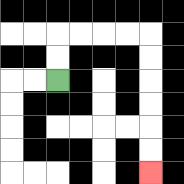{'start': '[2, 3]', 'end': '[6, 7]', 'path_directions': 'U,U,R,R,R,R,D,D,D,D,D,D', 'path_coordinates': '[[2, 3], [2, 2], [2, 1], [3, 1], [4, 1], [5, 1], [6, 1], [6, 2], [6, 3], [6, 4], [6, 5], [6, 6], [6, 7]]'}